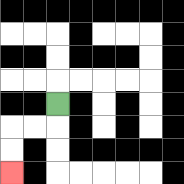{'start': '[2, 4]', 'end': '[0, 7]', 'path_directions': 'D,L,L,D,D', 'path_coordinates': '[[2, 4], [2, 5], [1, 5], [0, 5], [0, 6], [0, 7]]'}